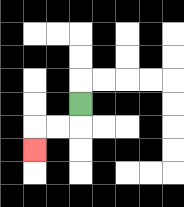{'start': '[3, 4]', 'end': '[1, 6]', 'path_directions': 'D,L,L,D', 'path_coordinates': '[[3, 4], [3, 5], [2, 5], [1, 5], [1, 6]]'}